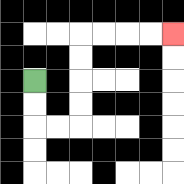{'start': '[1, 3]', 'end': '[7, 1]', 'path_directions': 'D,D,R,R,U,U,U,U,R,R,R,R', 'path_coordinates': '[[1, 3], [1, 4], [1, 5], [2, 5], [3, 5], [3, 4], [3, 3], [3, 2], [3, 1], [4, 1], [5, 1], [6, 1], [7, 1]]'}